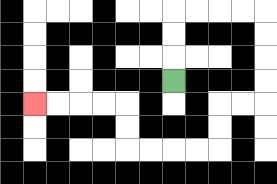{'start': '[7, 3]', 'end': '[1, 4]', 'path_directions': 'U,U,U,R,R,R,R,D,D,D,D,L,L,D,D,L,L,L,L,U,U,L,L,L,L', 'path_coordinates': '[[7, 3], [7, 2], [7, 1], [7, 0], [8, 0], [9, 0], [10, 0], [11, 0], [11, 1], [11, 2], [11, 3], [11, 4], [10, 4], [9, 4], [9, 5], [9, 6], [8, 6], [7, 6], [6, 6], [5, 6], [5, 5], [5, 4], [4, 4], [3, 4], [2, 4], [1, 4]]'}